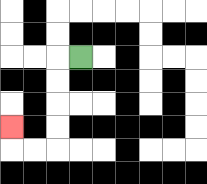{'start': '[3, 2]', 'end': '[0, 5]', 'path_directions': 'L,D,D,D,D,L,L,U', 'path_coordinates': '[[3, 2], [2, 2], [2, 3], [2, 4], [2, 5], [2, 6], [1, 6], [0, 6], [0, 5]]'}